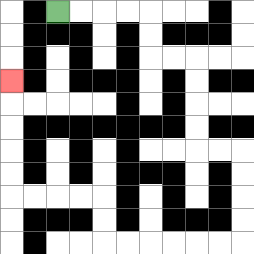{'start': '[2, 0]', 'end': '[0, 3]', 'path_directions': 'R,R,R,R,D,D,R,R,D,D,D,D,R,R,D,D,D,D,L,L,L,L,L,L,U,U,L,L,L,L,U,U,U,U,U', 'path_coordinates': '[[2, 0], [3, 0], [4, 0], [5, 0], [6, 0], [6, 1], [6, 2], [7, 2], [8, 2], [8, 3], [8, 4], [8, 5], [8, 6], [9, 6], [10, 6], [10, 7], [10, 8], [10, 9], [10, 10], [9, 10], [8, 10], [7, 10], [6, 10], [5, 10], [4, 10], [4, 9], [4, 8], [3, 8], [2, 8], [1, 8], [0, 8], [0, 7], [0, 6], [0, 5], [0, 4], [0, 3]]'}